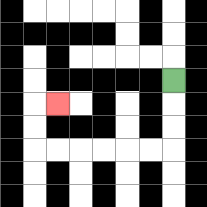{'start': '[7, 3]', 'end': '[2, 4]', 'path_directions': 'D,D,D,L,L,L,L,L,L,U,U,R', 'path_coordinates': '[[7, 3], [7, 4], [7, 5], [7, 6], [6, 6], [5, 6], [4, 6], [3, 6], [2, 6], [1, 6], [1, 5], [1, 4], [2, 4]]'}